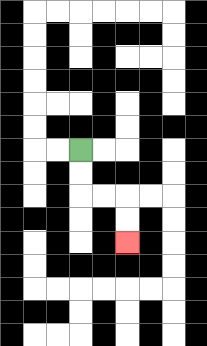{'start': '[3, 6]', 'end': '[5, 10]', 'path_directions': 'D,D,R,R,D,D', 'path_coordinates': '[[3, 6], [3, 7], [3, 8], [4, 8], [5, 8], [5, 9], [5, 10]]'}